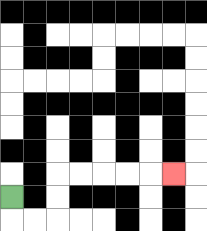{'start': '[0, 8]', 'end': '[7, 7]', 'path_directions': 'D,R,R,U,U,R,R,R,R,R', 'path_coordinates': '[[0, 8], [0, 9], [1, 9], [2, 9], [2, 8], [2, 7], [3, 7], [4, 7], [5, 7], [6, 7], [7, 7]]'}